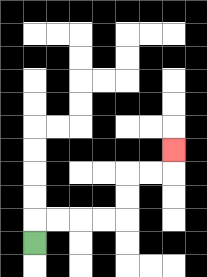{'start': '[1, 10]', 'end': '[7, 6]', 'path_directions': 'U,R,R,R,R,U,U,R,R,U', 'path_coordinates': '[[1, 10], [1, 9], [2, 9], [3, 9], [4, 9], [5, 9], [5, 8], [5, 7], [6, 7], [7, 7], [7, 6]]'}